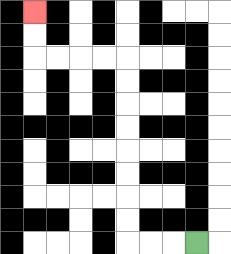{'start': '[8, 10]', 'end': '[1, 0]', 'path_directions': 'L,L,L,U,U,U,U,U,U,U,U,L,L,L,L,U,U', 'path_coordinates': '[[8, 10], [7, 10], [6, 10], [5, 10], [5, 9], [5, 8], [5, 7], [5, 6], [5, 5], [5, 4], [5, 3], [5, 2], [4, 2], [3, 2], [2, 2], [1, 2], [1, 1], [1, 0]]'}